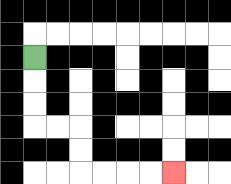{'start': '[1, 2]', 'end': '[7, 7]', 'path_directions': 'D,D,D,R,R,D,D,R,R,R,R', 'path_coordinates': '[[1, 2], [1, 3], [1, 4], [1, 5], [2, 5], [3, 5], [3, 6], [3, 7], [4, 7], [5, 7], [6, 7], [7, 7]]'}